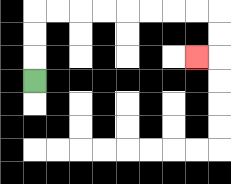{'start': '[1, 3]', 'end': '[8, 2]', 'path_directions': 'U,U,U,R,R,R,R,R,R,R,R,D,D,L', 'path_coordinates': '[[1, 3], [1, 2], [1, 1], [1, 0], [2, 0], [3, 0], [4, 0], [5, 0], [6, 0], [7, 0], [8, 0], [9, 0], [9, 1], [9, 2], [8, 2]]'}